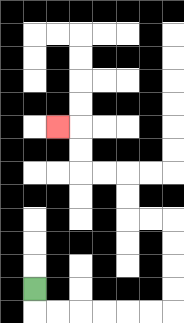{'start': '[1, 12]', 'end': '[2, 5]', 'path_directions': 'D,R,R,R,R,R,R,U,U,U,U,L,L,U,U,L,L,U,U,L', 'path_coordinates': '[[1, 12], [1, 13], [2, 13], [3, 13], [4, 13], [5, 13], [6, 13], [7, 13], [7, 12], [7, 11], [7, 10], [7, 9], [6, 9], [5, 9], [5, 8], [5, 7], [4, 7], [3, 7], [3, 6], [3, 5], [2, 5]]'}